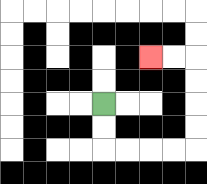{'start': '[4, 4]', 'end': '[6, 2]', 'path_directions': 'D,D,R,R,R,R,U,U,U,U,L,L', 'path_coordinates': '[[4, 4], [4, 5], [4, 6], [5, 6], [6, 6], [7, 6], [8, 6], [8, 5], [8, 4], [8, 3], [8, 2], [7, 2], [6, 2]]'}